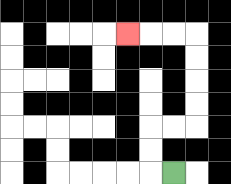{'start': '[7, 7]', 'end': '[5, 1]', 'path_directions': 'L,U,U,R,R,U,U,U,U,L,L,L', 'path_coordinates': '[[7, 7], [6, 7], [6, 6], [6, 5], [7, 5], [8, 5], [8, 4], [8, 3], [8, 2], [8, 1], [7, 1], [6, 1], [5, 1]]'}